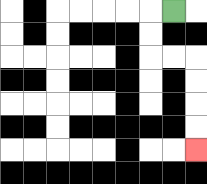{'start': '[7, 0]', 'end': '[8, 6]', 'path_directions': 'L,D,D,R,R,D,D,D,D', 'path_coordinates': '[[7, 0], [6, 0], [6, 1], [6, 2], [7, 2], [8, 2], [8, 3], [8, 4], [8, 5], [8, 6]]'}